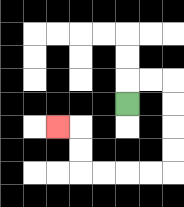{'start': '[5, 4]', 'end': '[2, 5]', 'path_directions': 'U,R,R,D,D,D,D,L,L,L,L,U,U,L', 'path_coordinates': '[[5, 4], [5, 3], [6, 3], [7, 3], [7, 4], [7, 5], [7, 6], [7, 7], [6, 7], [5, 7], [4, 7], [3, 7], [3, 6], [3, 5], [2, 5]]'}